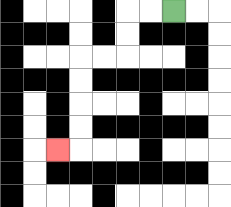{'start': '[7, 0]', 'end': '[2, 6]', 'path_directions': 'L,L,D,D,L,L,D,D,D,D,L', 'path_coordinates': '[[7, 0], [6, 0], [5, 0], [5, 1], [5, 2], [4, 2], [3, 2], [3, 3], [3, 4], [3, 5], [3, 6], [2, 6]]'}